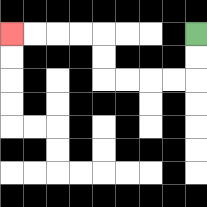{'start': '[8, 1]', 'end': '[0, 1]', 'path_directions': 'D,D,L,L,L,L,U,U,L,L,L,L', 'path_coordinates': '[[8, 1], [8, 2], [8, 3], [7, 3], [6, 3], [5, 3], [4, 3], [4, 2], [4, 1], [3, 1], [2, 1], [1, 1], [0, 1]]'}